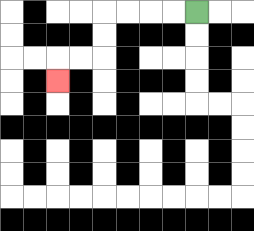{'start': '[8, 0]', 'end': '[2, 3]', 'path_directions': 'L,L,L,L,D,D,L,L,D', 'path_coordinates': '[[8, 0], [7, 0], [6, 0], [5, 0], [4, 0], [4, 1], [4, 2], [3, 2], [2, 2], [2, 3]]'}